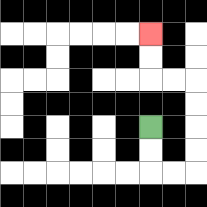{'start': '[6, 5]', 'end': '[6, 1]', 'path_directions': 'D,D,R,R,U,U,U,U,L,L,U,U', 'path_coordinates': '[[6, 5], [6, 6], [6, 7], [7, 7], [8, 7], [8, 6], [8, 5], [8, 4], [8, 3], [7, 3], [6, 3], [6, 2], [6, 1]]'}